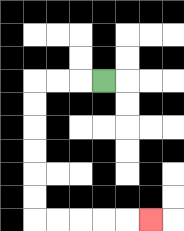{'start': '[4, 3]', 'end': '[6, 9]', 'path_directions': 'L,L,L,D,D,D,D,D,D,R,R,R,R,R', 'path_coordinates': '[[4, 3], [3, 3], [2, 3], [1, 3], [1, 4], [1, 5], [1, 6], [1, 7], [1, 8], [1, 9], [2, 9], [3, 9], [4, 9], [5, 9], [6, 9]]'}